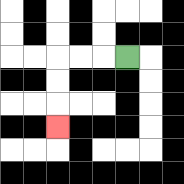{'start': '[5, 2]', 'end': '[2, 5]', 'path_directions': 'L,L,L,D,D,D', 'path_coordinates': '[[5, 2], [4, 2], [3, 2], [2, 2], [2, 3], [2, 4], [2, 5]]'}